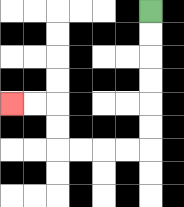{'start': '[6, 0]', 'end': '[0, 4]', 'path_directions': 'D,D,D,D,D,D,L,L,L,L,U,U,L,L', 'path_coordinates': '[[6, 0], [6, 1], [6, 2], [6, 3], [6, 4], [6, 5], [6, 6], [5, 6], [4, 6], [3, 6], [2, 6], [2, 5], [2, 4], [1, 4], [0, 4]]'}